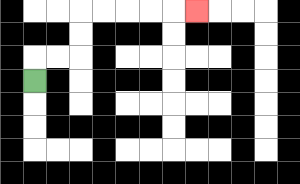{'start': '[1, 3]', 'end': '[8, 0]', 'path_directions': 'U,R,R,U,U,R,R,R,R,R', 'path_coordinates': '[[1, 3], [1, 2], [2, 2], [3, 2], [3, 1], [3, 0], [4, 0], [5, 0], [6, 0], [7, 0], [8, 0]]'}